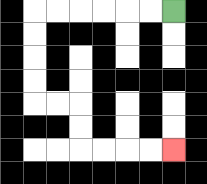{'start': '[7, 0]', 'end': '[7, 6]', 'path_directions': 'L,L,L,L,L,L,D,D,D,D,R,R,D,D,R,R,R,R', 'path_coordinates': '[[7, 0], [6, 0], [5, 0], [4, 0], [3, 0], [2, 0], [1, 0], [1, 1], [1, 2], [1, 3], [1, 4], [2, 4], [3, 4], [3, 5], [3, 6], [4, 6], [5, 6], [6, 6], [7, 6]]'}